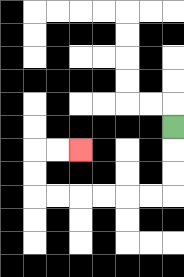{'start': '[7, 5]', 'end': '[3, 6]', 'path_directions': 'D,D,D,L,L,L,L,L,L,U,U,R,R', 'path_coordinates': '[[7, 5], [7, 6], [7, 7], [7, 8], [6, 8], [5, 8], [4, 8], [3, 8], [2, 8], [1, 8], [1, 7], [1, 6], [2, 6], [3, 6]]'}